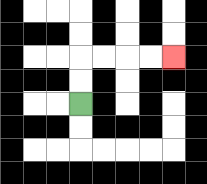{'start': '[3, 4]', 'end': '[7, 2]', 'path_directions': 'U,U,R,R,R,R', 'path_coordinates': '[[3, 4], [3, 3], [3, 2], [4, 2], [5, 2], [6, 2], [7, 2]]'}